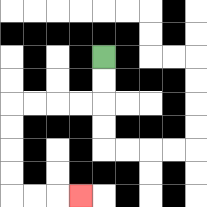{'start': '[4, 2]', 'end': '[3, 8]', 'path_directions': 'D,D,L,L,L,L,D,D,D,D,R,R,R', 'path_coordinates': '[[4, 2], [4, 3], [4, 4], [3, 4], [2, 4], [1, 4], [0, 4], [0, 5], [0, 6], [0, 7], [0, 8], [1, 8], [2, 8], [3, 8]]'}